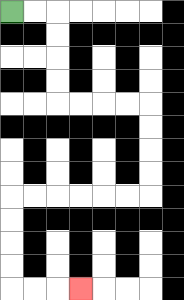{'start': '[0, 0]', 'end': '[3, 12]', 'path_directions': 'R,R,D,D,D,D,R,R,R,R,D,D,D,D,L,L,L,L,L,L,D,D,D,D,R,R,R', 'path_coordinates': '[[0, 0], [1, 0], [2, 0], [2, 1], [2, 2], [2, 3], [2, 4], [3, 4], [4, 4], [5, 4], [6, 4], [6, 5], [6, 6], [6, 7], [6, 8], [5, 8], [4, 8], [3, 8], [2, 8], [1, 8], [0, 8], [0, 9], [0, 10], [0, 11], [0, 12], [1, 12], [2, 12], [3, 12]]'}